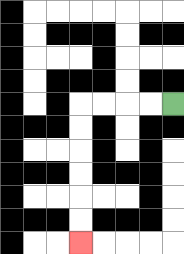{'start': '[7, 4]', 'end': '[3, 10]', 'path_directions': 'L,L,L,L,D,D,D,D,D,D', 'path_coordinates': '[[7, 4], [6, 4], [5, 4], [4, 4], [3, 4], [3, 5], [3, 6], [3, 7], [3, 8], [3, 9], [3, 10]]'}